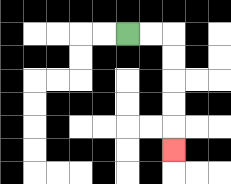{'start': '[5, 1]', 'end': '[7, 6]', 'path_directions': 'R,R,D,D,D,D,D', 'path_coordinates': '[[5, 1], [6, 1], [7, 1], [7, 2], [7, 3], [7, 4], [7, 5], [7, 6]]'}